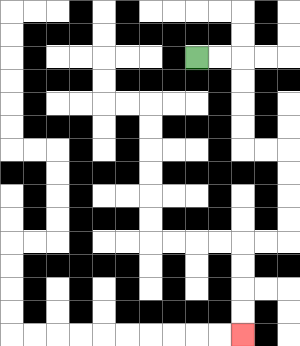{'start': '[8, 2]', 'end': '[10, 14]', 'path_directions': 'R,R,D,D,D,D,R,R,D,D,D,D,L,L,D,D,D,D', 'path_coordinates': '[[8, 2], [9, 2], [10, 2], [10, 3], [10, 4], [10, 5], [10, 6], [11, 6], [12, 6], [12, 7], [12, 8], [12, 9], [12, 10], [11, 10], [10, 10], [10, 11], [10, 12], [10, 13], [10, 14]]'}